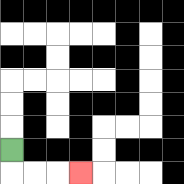{'start': '[0, 6]', 'end': '[3, 7]', 'path_directions': 'D,R,R,R', 'path_coordinates': '[[0, 6], [0, 7], [1, 7], [2, 7], [3, 7]]'}